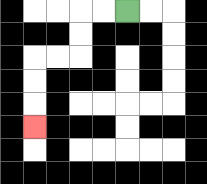{'start': '[5, 0]', 'end': '[1, 5]', 'path_directions': 'L,L,D,D,L,L,D,D,D', 'path_coordinates': '[[5, 0], [4, 0], [3, 0], [3, 1], [3, 2], [2, 2], [1, 2], [1, 3], [1, 4], [1, 5]]'}